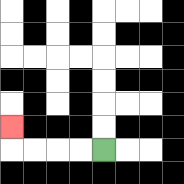{'start': '[4, 6]', 'end': '[0, 5]', 'path_directions': 'L,L,L,L,U', 'path_coordinates': '[[4, 6], [3, 6], [2, 6], [1, 6], [0, 6], [0, 5]]'}